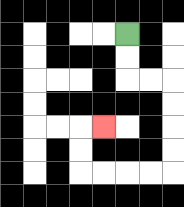{'start': '[5, 1]', 'end': '[4, 5]', 'path_directions': 'D,D,R,R,D,D,D,D,L,L,L,L,U,U,R', 'path_coordinates': '[[5, 1], [5, 2], [5, 3], [6, 3], [7, 3], [7, 4], [7, 5], [7, 6], [7, 7], [6, 7], [5, 7], [4, 7], [3, 7], [3, 6], [3, 5], [4, 5]]'}